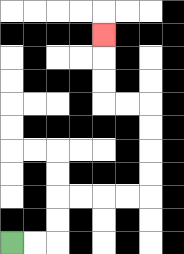{'start': '[0, 10]', 'end': '[4, 1]', 'path_directions': 'R,R,U,U,R,R,R,R,U,U,U,U,L,L,U,U,U', 'path_coordinates': '[[0, 10], [1, 10], [2, 10], [2, 9], [2, 8], [3, 8], [4, 8], [5, 8], [6, 8], [6, 7], [6, 6], [6, 5], [6, 4], [5, 4], [4, 4], [4, 3], [4, 2], [4, 1]]'}